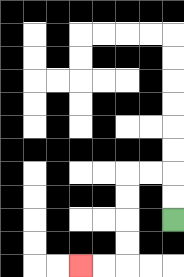{'start': '[7, 9]', 'end': '[3, 11]', 'path_directions': 'U,U,L,L,D,D,D,D,L,L', 'path_coordinates': '[[7, 9], [7, 8], [7, 7], [6, 7], [5, 7], [5, 8], [5, 9], [5, 10], [5, 11], [4, 11], [3, 11]]'}